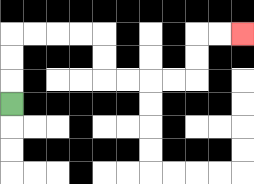{'start': '[0, 4]', 'end': '[10, 1]', 'path_directions': 'U,U,U,R,R,R,R,D,D,R,R,R,R,U,U,R,R', 'path_coordinates': '[[0, 4], [0, 3], [0, 2], [0, 1], [1, 1], [2, 1], [3, 1], [4, 1], [4, 2], [4, 3], [5, 3], [6, 3], [7, 3], [8, 3], [8, 2], [8, 1], [9, 1], [10, 1]]'}